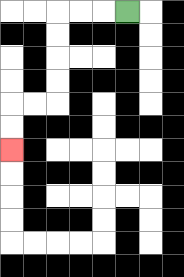{'start': '[5, 0]', 'end': '[0, 6]', 'path_directions': 'L,L,L,D,D,D,D,L,L,D,D', 'path_coordinates': '[[5, 0], [4, 0], [3, 0], [2, 0], [2, 1], [2, 2], [2, 3], [2, 4], [1, 4], [0, 4], [0, 5], [0, 6]]'}